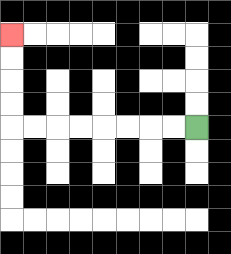{'start': '[8, 5]', 'end': '[0, 1]', 'path_directions': 'L,L,L,L,L,L,L,L,U,U,U,U', 'path_coordinates': '[[8, 5], [7, 5], [6, 5], [5, 5], [4, 5], [3, 5], [2, 5], [1, 5], [0, 5], [0, 4], [0, 3], [0, 2], [0, 1]]'}